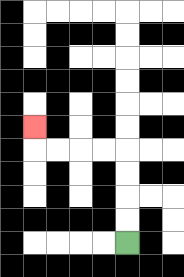{'start': '[5, 10]', 'end': '[1, 5]', 'path_directions': 'U,U,U,U,L,L,L,L,U', 'path_coordinates': '[[5, 10], [5, 9], [5, 8], [5, 7], [5, 6], [4, 6], [3, 6], [2, 6], [1, 6], [1, 5]]'}